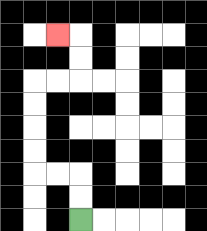{'start': '[3, 9]', 'end': '[2, 1]', 'path_directions': 'U,U,L,L,U,U,U,U,R,R,U,U,L', 'path_coordinates': '[[3, 9], [3, 8], [3, 7], [2, 7], [1, 7], [1, 6], [1, 5], [1, 4], [1, 3], [2, 3], [3, 3], [3, 2], [3, 1], [2, 1]]'}